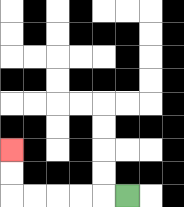{'start': '[5, 8]', 'end': '[0, 6]', 'path_directions': 'L,L,L,L,L,U,U', 'path_coordinates': '[[5, 8], [4, 8], [3, 8], [2, 8], [1, 8], [0, 8], [0, 7], [0, 6]]'}